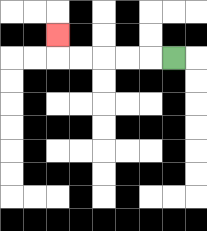{'start': '[7, 2]', 'end': '[2, 1]', 'path_directions': 'L,L,L,L,L,U', 'path_coordinates': '[[7, 2], [6, 2], [5, 2], [4, 2], [3, 2], [2, 2], [2, 1]]'}